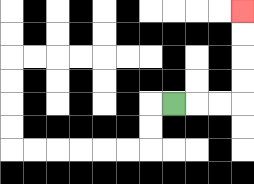{'start': '[7, 4]', 'end': '[10, 0]', 'path_directions': 'R,R,R,U,U,U,U', 'path_coordinates': '[[7, 4], [8, 4], [9, 4], [10, 4], [10, 3], [10, 2], [10, 1], [10, 0]]'}